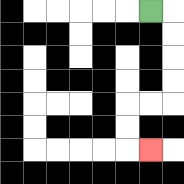{'start': '[6, 0]', 'end': '[6, 6]', 'path_directions': 'R,D,D,D,D,L,L,D,D,R', 'path_coordinates': '[[6, 0], [7, 0], [7, 1], [7, 2], [7, 3], [7, 4], [6, 4], [5, 4], [5, 5], [5, 6], [6, 6]]'}